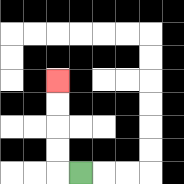{'start': '[3, 7]', 'end': '[2, 3]', 'path_directions': 'L,U,U,U,U', 'path_coordinates': '[[3, 7], [2, 7], [2, 6], [2, 5], [2, 4], [2, 3]]'}